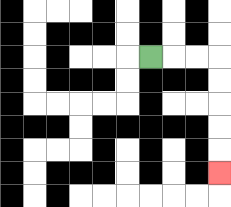{'start': '[6, 2]', 'end': '[9, 7]', 'path_directions': 'R,R,R,D,D,D,D,D', 'path_coordinates': '[[6, 2], [7, 2], [8, 2], [9, 2], [9, 3], [9, 4], [9, 5], [9, 6], [9, 7]]'}